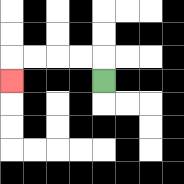{'start': '[4, 3]', 'end': '[0, 3]', 'path_directions': 'U,L,L,L,L,D', 'path_coordinates': '[[4, 3], [4, 2], [3, 2], [2, 2], [1, 2], [0, 2], [0, 3]]'}